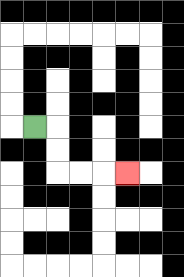{'start': '[1, 5]', 'end': '[5, 7]', 'path_directions': 'R,D,D,R,R,R', 'path_coordinates': '[[1, 5], [2, 5], [2, 6], [2, 7], [3, 7], [4, 7], [5, 7]]'}